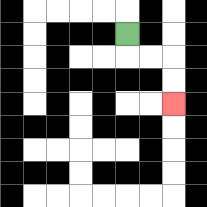{'start': '[5, 1]', 'end': '[7, 4]', 'path_directions': 'D,R,R,D,D', 'path_coordinates': '[[5, 1], [5, 2], [6, 2], [7, 2], [7, 3], [7, 4]]'}